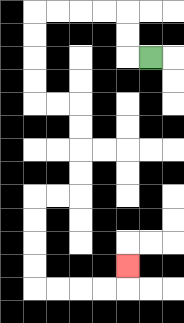{'start': '[6, 2]', 'end': '[5, 11]', 'path_directions': 'L,U,U,L,L,L,L,D,D,D,D,R,R,D,D,D,D,L,L,D,D,D,D,R,R,R,R,U', 'path_coordinates': '[[6, 2], [5, 2], [5, 1], [5, 0], [4, 0], [3, 0], [2, 0], [1, 0], [1, 1], [1, 2], [1, 3], [1, 4], [2, 4], [3, 4], [3, 5], [3, 6], [3, 7], [3, 8], [2, 8], [1, 8], [1, 9], [1, 10], [1, 11], [1, 12], [2, 12], [3, 12], [4, 12], [5, 12], [5, 11]]'}